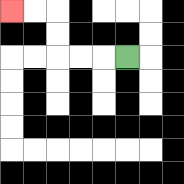{'start': '[5, 2]', 'end': '[0, 0]', 'path_directions': 'L,L,L,U,U,L,L', 'path_coordinates': '[[5, 2], [4, 2], [3, 2], [2, 2], [2, 1], [2, 0], [1, 0], [0, 0]]'}